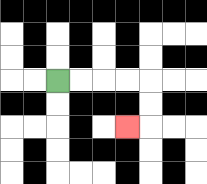{'start': '[2, 3]', 'end': '[5, 5]', 'path_directions': 'R,R,R,R,D,D,L', 'path_coordinates': '[[2, 3], [3, 3], [4, 3], [5, 3], [6, 3], [6, 4], [6, 5], [5, 5]]'}